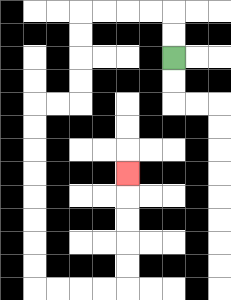{'start': '[7, 2]', 'end': '[5, 7]', 'path_directions': 'U,U,L,L,L,L,D,D,D,D,L,L,D,D,D,D,D,D,D,D,R,R,R,R,U,U,U,U,U', 'path_coordinates': '[[7, 2], [7, 1], [7, 0], [6, 0], [5, 0], [4, 0], [3, 0], [3, 1], [3, 2], [3, 3], [3, 4], [2, 4], [1, 4], [1, 5], [1, 6], [1, 7], [1, 8], [1, 9], [1, 10], [1, 11], [1, 12], [2, 12], [3, 12], [4, 12], [5, 12], [5, 11], [5, 10], [5, 9], [5, 8], [5, 7]]'}